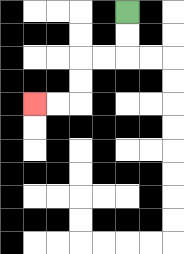{'start': '[5, 0]', 'end': '[1, 4]', 'path_directions': 'D,D,L,L,D,D,L,L', 'path_coordinates': '[[5, 0], [5, 1], [5, 2], [4, 2], [3, 2], [3, 3], [3, 4], [2, 4], [1, 4]]'}